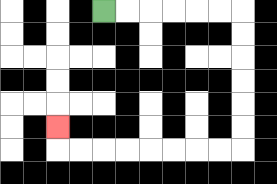{'start': '[4, 0]', 'end': '[2, 5]', 'path_directions': 'R,R,R,R,R,R,D,D,D,D,D,D,L,L,L,L,L,L,L,L,U', 'path_coordinates': '[[4, 0], [5, 0], [6, 0], [7, 0], [8, 0], [9, 0], [10, 0], [10, 1], [10, 2], [10, 3], [10, 4], [10, 5], [10, 6], [9, 6], [8, 6], [7, 6], [6, 6], [5, 6], [4, 6], [3, 6], [2, 6], [2, 5]]'}